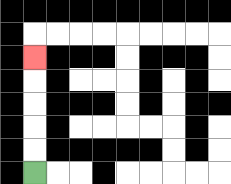{'start': '[1, 7]', 'end': '[1, 2]', 'path_directions': 'U,U,U,U,U', 'path_coordinates': '[[1, 7], [1, 6], [1, 5], [1, 4], [1, 3], [1, 2]]'}